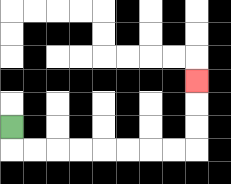{'start': '[0, 5]', 'end': '[8, 3]', 'path_directions': 'D,R,R,R,R,R,R,R,R,U,U,U', 'path_coordinates': '[[0, 5], [0, 6], [1, 6], [2, 6], [3, 6], [4, 6], [5, 6], [6, 6], [7, 6], [8, 6], [8, 5], [8, 4], [8, 3]]'}